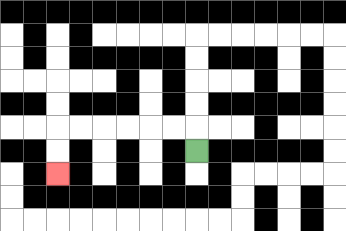{'start': '[8, 6]', 'end': '[2, 7]', 'path_directions': 'U,L,L,L,L,L,L,D,D', 'path_coordinates': '[[8, 6], [8, 5], [7, 5], [6, 5], [5, 5], [4, 5], [3, 5], [2, 5], [2, 6], [2, 7]]'}